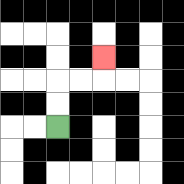{'start': '[2, 5]', 'end': '[4, 2]', 'path_directions': 'U,U,R,R,U', 'path_coordinates': '[[2, 5], [2, 4], [2, 3], [3, 3], [4, 3], [4, 2]]'}